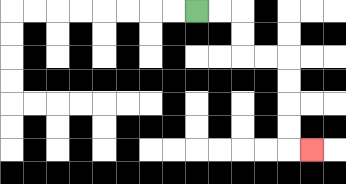{'start': '[8, 0]', 'end': '[13, 6]', 'path_directions': 'R,R,D,D,R,R,D,D,D,D,R', 'path_coordinates': '[[8, 0], [9, 0], [10, 0], [10, 1], [10, 2], [11, 2], [12, 2], [12, 3], [12, 4], [12, 5], [12, 6], [13, 6]]'}